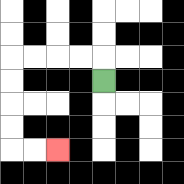{'start': '[4, 3]', 'end': '[2, 6]', 'path_directions': 'U,L,L,L,L,D,D,D,D,R,R', 'path_coordinates': '[[4, 3], [4, 2], [3, 2], [2, 2], [1, 2], [0, 2], [0, 3], [0, 4], [0, 5], [0, 6], [1, 6], [2, 6]]'}